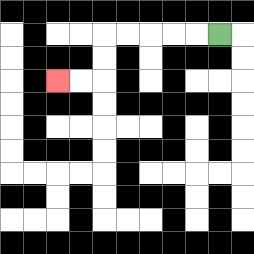{'start': '[9, 1]', 'end': '[2, 3]', 'path_directions': 'L,L,L,L,L,D,D,L,L', 'path_coordinates': '[[9, 1], [8, 1], [7, 1], [6, 1], [5, 1], [4, 1], [4, 2], [4, 3], [3, 3], [2, 3]]'}